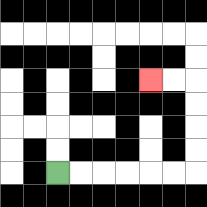{'start': '[2, 7]', 'end': '[6, 3]', 'path_directions': 'R,R,R,R,R,R,U,U,U,U,L,L', 'path_coordinates': '[[2, 7], [3, 7], [4, 7], [5, 7], [6, 7], [7, 7], [8, 7], [8, 6], [8, 5], [8, 4], [8, 3], [7, 3], [6, 3]]'}